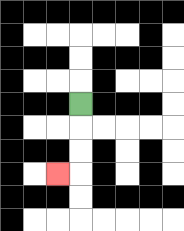{'start': '[3, 4]', 'end': '[2, 7]', 'path_directions': 'D,D,D,L', 'path_coordinates': '[[3, 4], [3, 5], [3, 6], [3, 7], [2, 7]]'}